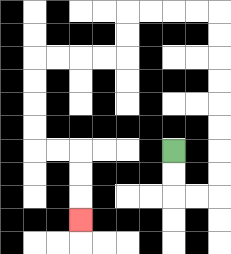{'start': '[7, 6]', 'end': '[3, 9]', 'path_directions': 'D,D,R,R,U,U,U,U,U,U,U,U,L,L,L,L,D,D,L,L,L,L,D,D,D,D,R,R,D,D,D', 'path_coordinates': '[[7, 6], [7, 7], [7, 8], [8, 8], [9, 8], [9, 7], [9, 6], [9, 5], [9, 4], [9, 3], [9, 2], [9, 1], [9, 0], [8, 0], [7, 0], [6, 0], [5, 0], [5, 1], [5, 2], [4, 2], [3, 2], [2, 2], [1, 2], [1, 3], [1, 4], [1, 5], [1, 6], [2, 6], [3, 6], [3, 7], [3, 8], [3, 9]]'}